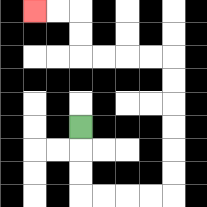{'start': '[3, 5]', 'end': '[1, 0]', 'path_directions': 'D,D,D,R,R,R,R,U,U,U,U,U,U,L,L,L,L,U,U,L,L', 'path_coordinates': '[[3, 5], [3, 6], [3, 7], [3, 8], [4, 8], [5, 8], [6, 8], [7, 8], [7, 7], [7, 6], [7, 5], [7, 4], [7, 3], [7, 2], [6, 2], [5, 2], [4, 2], [3, 2], [3, 1], [3, 0], [2, 0], [1, 0]]'}